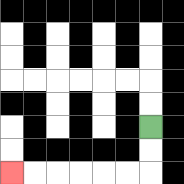{'start': '[6, 5]', 'end': '[0, 7]', 'path_directions': 'D,D,L,L,L,L,L,L', 'path_coordinates': '[[6, 5], [6, 6], [6, 7], [5, 7], [4, 7], [3, 7], [2, 7], [1, 7], [0, 7]]'}